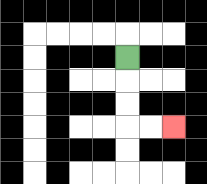{'start': '[5, 2]', 'end': '[7, 5]', 'path_directions': 'D,D,D,R,R', 'path_coordinates': '[[5, 2], [5, 3], [5, 4], [5, 5], [6, 5], [7, 5]]'}